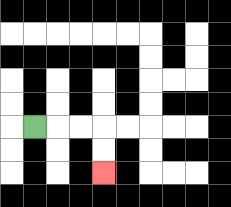{'start': '[1, 5]', 'end': '[4, 7]', 'path_directions': 'R,R,R,D,D', 'path_coordinates': '[[1, 5], [2, 5], [3, 5], [4, 5], [4, 6], [4, 7]]'}